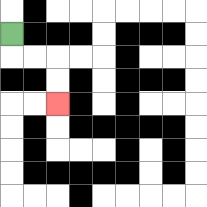{'start': '[0, 1]', 'end': '[2, 4]', 'path_directions': 'D,R,R,D,D', 'path_coordinates': '[[0, 1], [0, 2], [1, 2], [2, 2], [2, 3], [2, 4]]'}